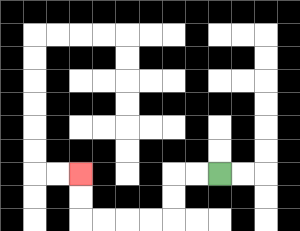{'start': '[9, 7]', 'end': '[3, 7]', 'path_directions': 'L,L,D,D,L,L,L,L,U,U', 'path_coordinates': '[[9, 7], [8, 7], [7, 7], [7, 8], [7, 9], [6, 9], [5, 9], [4, 9], [3, 9], [3, 8], [3, 7]]'}